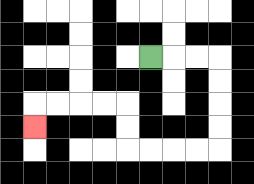{'start': '[6, 2]', 'end': '[1, 5]', 'path_directions': 'R,R,R,D,D,D,D,L,L,L,L,U,U,L,L,L,L,D', 'path_coordinates': '[[6, 2], [7, 2], [8, 2], [9, 2], [9, 3], [9, 4], [9, 5], [9, 6], [8, 6], [7, 6], [6, 6], [5, 6], [5, 5], [5, 4], [4, 4], [3, 4], [2, 4], [1, 4], [1, 5]]'}